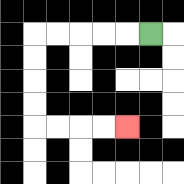{'start': '[6, 1]', 'end': '[5, 5]', 'path_directions': 'L,L,L,L,L,D,D,D,D,R,R,R,R', 'path_coordinates': '[[6, 1], [5, 1], [4, 1], [3, 1], [2, 1], [1, 1], [1, 2], [1, 3], [1, 4], [1, 5], [2, 5], [3, 5], [4, 5], [5, 5]]'}